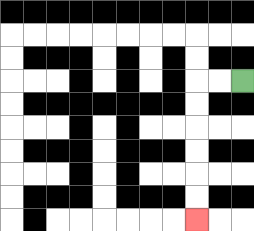{'start': '[10, 3]', 'end': '[8, 9]', 'path_directions': 'L,L,D,D,D,D,D,D', 'path_coordinates': '[[10, 3], [9, 3], [8, 3], [8, 4], [8, 5], [8, 6], [8, 7], [8, 8], [8, 9]]'}